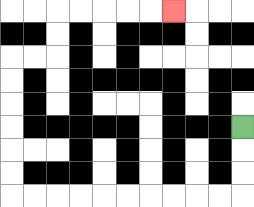{'start': '[10, 5]', 'end': '[7, 0]', 'path_directions': 'D,D,D,L,L,L,L,L,L,L,L,L,L,U,U,U,U,U,U,R,R,U,U,R,R,R,R,R', 'path_coordinates': '[[10, 5], [10, 6], [10, 7], [10, 8], [9, 8], [8, 8], [7, 8], [6, 8], [5, 8], [4, 8], [3, 8], [2, 8], [1, 8], [0, 8], [0, 7], [0, 6], [0, 5], [0, 4], [0, 3], [0, 2], [1, 2], [2, 2], [2, 1], [2, 0], [3, 0], [4, 0], [5, 0], [6, 0], [7, 0]]'}